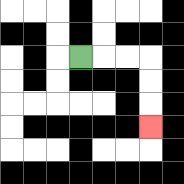{'start': '[3, 2]', 'end': '[6, 5]', 'path_directions': 'R,R,R,D,D,D', 'path_coordinates': '[[3, 2], [4, 2], [5, 2], [6, 2], [6, 3], [6, 4], [6, 5]]'}